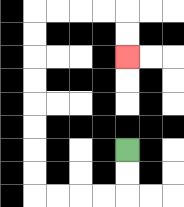{'start': '[5, 6]', 'end': '[5, 2]', 'path_directions': 'D,D,L,L,L,L,U,U,U,U,U,U,U,U,R,R,R,R,D,D', 'path_coordinates': '[[5, 6], [5, 7], [5, 8], [4, 8], [3, 8], [2, 8], [1, 8], [1, 7], [1, 6], [1, 5], [1, 4], [1, 3], [1, 2], [1, 1], [1, 0], [2, 0], [3, 0], [4, 0], [5, 0], [5, 1], [5, 2]]'}